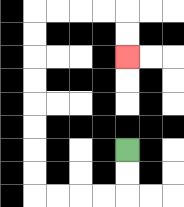{'start': '[5, 6]', 'end': '[5, 2]', 'path_directions': 'D,D,L,L,L,L,U,U,U,U,U,U,U,U,R,R,R,R,D,D', 'path_coordinates': '[[5, 6], [5, 7], [5, 8], [4, 8], [3, 8], [2, 8], [1, 8], [1, 7], [1, 6], [1, 5], [1, 4], [1, 3], [1, 2], [1, 1], [1, 0], [2, 0], [3, 0], [4, 0], [5, 0], [5, 1], [5, 2]]'}